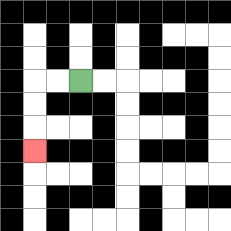{'start': '[3, 3]', 'end': '[1, 6]', 'path_directions': 'L,L,D,D,D', 'path_coordinates': '[[3, 3], [2, 3], [1, 3], [1, 4], [1, 5], [1, 6]]'}